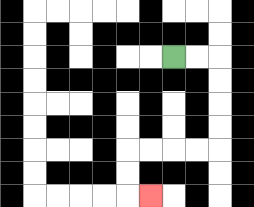{'start': '[7, 2]', 'end': '[6, 8]', 'path_directions': 'R,R,D,D,D,D,L,L,L,L,D,D,R', 'path_coordinates': '[[7, 2], [8, 2], [9, 2], [9, 3], [9, 4], [9, 5], [9, 6], [8, 6], [7, 6], [6, 6], [5, 6], [5, 7], [5, 8], [6, 8]]'}